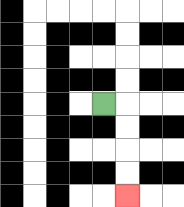{'start': '[4, 4]', 'end': '[5, 8]', 'path_directions': 'R,D,D,D,D', 'path_coordinates': '[[4, 4], [5, 4], [5, 5], [5, 6], [5, 7], [5, 8]]'}